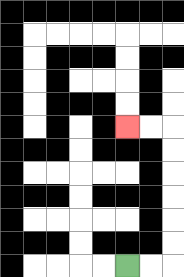{'start': '[5, 11]', 'end': '[5, 5]', 'path_directions': 'R,R,U,U,U,U,U,U,L,L', 'path_coordinates': '[[5, 11], [6, 11], [7, 11], [7, 10], [7, 9], [7, 8], [7, 7], [7, 6], [7, 5], [6, 5], [5, 5]]'}